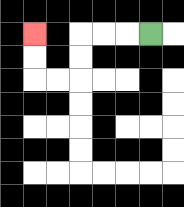{'start': '[6, 1]', 'end': '[1, 1]', 'path_directions': 'L,L,L,D,D,L,L,U,U', 'path_coordinates': '[[6, 1], [5, 1], [4, 1], [3, 1], [3, 2], [3, 3], [2, 3], [1, 3], [1, 2], [1, 1]]'}